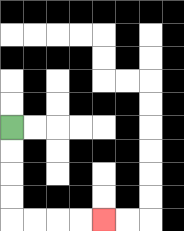{'start': '[0, 5]', 'end': '[4, 9]', 'path_directions': 'D,D,D,D,R,R,R,R', 'path_coordinates': '[[0, 5], [0, 6], [0, 7], [0, 8], [0, 9], [1, 9], [2, 9], [3, 9], [4, 9]]'}